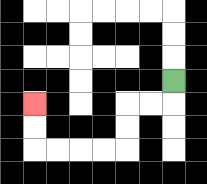{'start': '[7, 3]', 'end': '[1, 4]', 'path_directions': 'D,L,L,D,D,L,L,L,L,U,U', 'path_coordinates': '[[7, 3], [7, 4], [6, 4], [5, 4], [5, 5], [5, 6], [4, 6], [3, 6], [2, 6], [1, 6], [1, 5], [1, 4]]'}